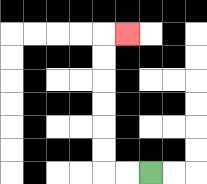{'start': '[6, 7]', 'end': '[5, 1]', 'path_directions': 'L,L,U,U,U,U,U,U,R', 'path_coordinates': '[[6, 7], [5, 7], [4, 7], [4, 6], [4, 5], [4, 4], [4, 3], [4, 2], [4, 1], [5, 1]]'}